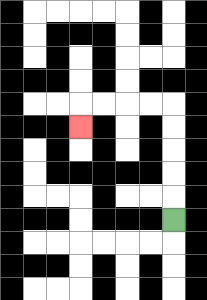{'start': '[7, 9]', 'end': '[3, 5]', 'path_directions': 'U,U,U,U,U,L,L,L,L,D', 'path_coordinates': '[[7, 9], [7, 8], [7, 7], [7, 6], [7, 5], [7, 4], [6, 4], [5, 4], [4, 4], [3, 4], [3, 5]]'}